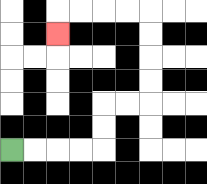{'start': '[0, 6]', 'end': '[2, 1]', 'path_directions': 'R,R,R,R,U,U,R,R,U,U,U,U,L,L,L,L,D', 'path_coordinates': '[[0, 6], [1, 6], [2, 6], [3, 6], [4, 6], [4, 5], [4, 4], [5, 4], [6, 4], [6, 3], [6, 2], [6, 1], [6, 0], [5, 0], [4, 0], [3, 0], [2, 0], [2, 1]]'}